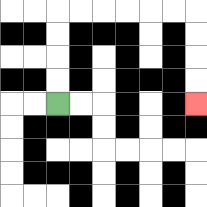{'start': '[2, 4]', 'end': '[8, 4]', 'path_directions': 'U,U,U,U,R,R,R,R,R,R,D,D,D,D', 'path_coordinates': '[[2, 4], [2, 3], [2, 2], [2, 1], [2, 0], [3, 0], [4, 0], [5, 0], [6, 0], [7, 0], [8, 0], [8, 1], [8, 2], [8, 3], [8, 4]]'}